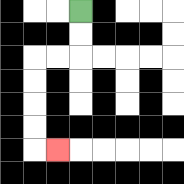{'start': '[3, 0]', 'end': '[2, 6]', 'path_directions': 'D,D,L,L,D,D,D,D,R', 'path_coordinates': '[[3, 0], [3, 1], [3, 2], [2, 2], [1, 2], [1, 3], [1, 4], [1, 5], [1, 6], [2, 6]]'}